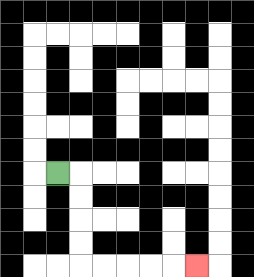{'start': '[2, 7]', 'end': '[8, 11]', 'path_directions': 'R,D,D,D,D,R,R,R,R,R', 'path_coordinates': '[[2, 7], [3, 7], [3, 8], [3, 9], [3, 10], [3, 11], [4, 11], [5, 11], [6, 11], [7, 11], [8, 11]]'}